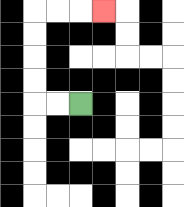{'start': '[3, 4]', 'end': '[4, 0]', 'path_directions': 'L,L,U,U,U,U,R,R,R', 'path_coordinates': '[[3, 4], [2, 4], [1, 4], [1, 3], [1, 2], [1, 1], [1, 0], [2, 0], [3, 0], [4, 0]]'}